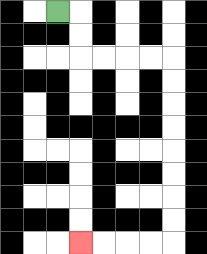{'start': '[2, 0]', 'end': '[3, 10]', 'path_directions': 'R,D,D,R,R,R,R,D,D,D,D,D,D,D,D,L,L,L,L', 'path_coordinates': '[[2, 0], [3, 0], [3, 1], [3, 2], [4, 2], [5, 2], [6, 2], [7, 2], [7, 3], [7, 4], [7, 5], [7, 6], [7, 7], [7, 8], [7, 9], [7, 10], [6, 10], [5, 10], [4, 10], [3, 10]]'}